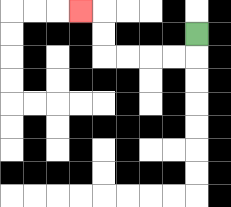{'start': '[8, 1]', 'end': '[3, 0]', 'path_directions': 'D,L,L,L,L,U,U,L', 'path_coordinates': '[[8, 1], [8, 2], [7, 2], [6, 2], [5, 2], [4, 2], [4, 1], [4, 0], [3, 0]]'}